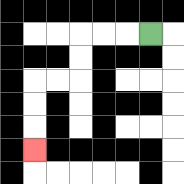{'start': '[6, 1]', 'end': '[1, 6]', 'path_directions': 'L,L,L,D,D,L,L,D,D,D', 'path_coordinates': '[[6, 1], [5, 1], [4, 1], [3, 1], [3, 2], [3, 3], [2, 3], [1, 3], [1, 4], [1, 5], [1, 6]]'}